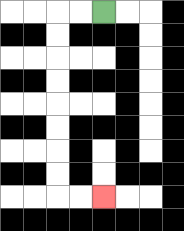{'start': '[4, 0]', 'end': '[4, 8]', 'path_directions': 'L,L,D,D,D,D,D,D,D,D,R,R', 'path_coordinates': '[[4, 0], [3, 0], [2, 0], [2, 1], [2, 2], [2, 3], [2, 4], [2, 5], [2, 6], [2, 7], [2, 8], [3, 8], [4, 8]]'}